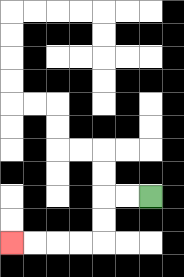{'start': '[6, 8]', 'end': '[0, 10]', 'path_directions': 'L,L,D,D,L,L,L,L', 'path_coordinates': '[[6, 8], [5, 8], [4, 8], [4, 9], [4, 10], [3, 10], [2, 10], [1, 10], [0, 10]]'}